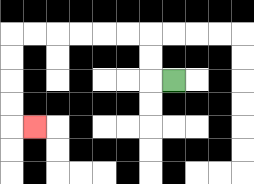{'start': '[7, 3]', 'end': '[1, 5]', 'path_directions': 'L,U,U,L,L,L,L,L,L,D,D,D,D,R', 'path_coordinates': '[[7, 3], [6, 3], [6, 2], [6, 1], [5, 1], [4, 1], [3, 1], [2, 1], [1, 1], [0, 1], [0, 2], [0, 3], [0, 4], [0, 5], [1, 5]]'}